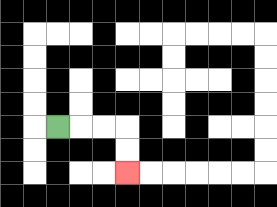{'start': '[2, 5]', 'end': '[5, 7]', 'path_directions': 'R,R,R,D,D', 'path_coordinates': '[[2, 5], [3, 5], [4, 5], [5, 5], [5, 6], [5, 7]]'}